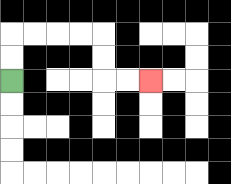{'start': '[0, 3]', 'end': '[6, 3]', 'path_directions': 'U,U,R,R,R,R,D,D,R,R', 'path_coordinates': '[[0, 3], [0, 2], [0, 1], [1, 1], [2, 1], [3, 1], [4, 1], [4, 2], [4, 3], [5, 3], [6, 3]]'}